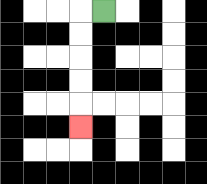{'start': '[4, 0]', 'end': '[3, 5]', 'path_directions': 'L,D,D,D,D,D', 'path_coordinates': '[[4, 0], [3, 0], [3, 1], [3, 2], [3, 3], [3, 4], [3, 5]]'}